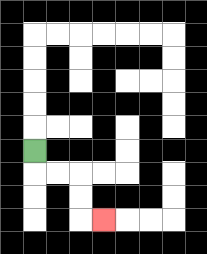{'start': '[1, 6]', 'end': '[4, 9]', 'path_directions': 'D,R,R,D,D,R', 'path_coordinates': '[[1, 6], [1, 7], [2, 7], [3, 7], [3, 8], [3, 9], [4, 9]]'}